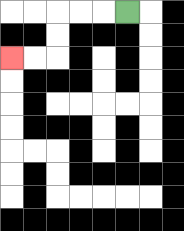{'start': '[5, 0]', 'end': '[0, 2]', 'path_directions': 'L,L,L,D,D,L,L', 'path_coordinates': '[[5, 0], [4, 0], [3, 0], [2, 0], [2, 1], [2, 2], [1, 2], [0, 2]]'}